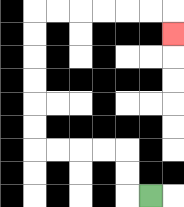{'start': '[6, 8]', 'end': '[7, 1]', 'path_directions': 'L,U,U,L,L,L,L,U,U,U,U,U,U,R,R,R,R,R,R,D', 'path_coordinates': '[[6, 8], [5, 8], [5, 7], [5, 6], [4, 6], [3, 6], [2, 6], [1, 6], [1, 5], [1, 4], [1, 3], [1, 2], [1, 1], [1, 0], [2, 0], [3, 0], [4, 0], [5, 0], [6, 0], [7, 0], [7, 1]]'}